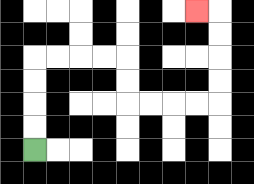{'start': '[1, 6]', 'end': '[8, 0]', 'path_directions': 'U,U,U,U,R,R,R,R,D,D,R,R,R,R,U,U,U,U,L', 'path_coordinates': '[[1, 6], [1, 5], [1, 4], [1, 3], [1, 2], [2, 2], [3, 2], [4, 2], [5, 2], [5, 3], [5, 4], [6, 4], [7, 4], [8, 4], [9, 4], [9, 3], [9, 2], [9, 1], [9, 0], [8, 0]]'}